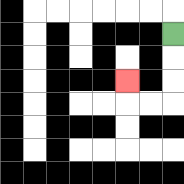{'start': '[7, 1]', 'end': '[5, 3]', 'path_directions': 'D,D,D,L,L,U', 'path_coordinates': '[[7, 1], [7, 2], [7, 3], [7, 4], [6, 4], [5, 4], [5, 3]]'}